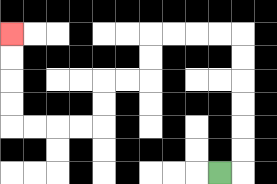{'start': '[9, 7]', 'end': '[0, 1]', 'path_directions': 'R,U,U,U,U,U,U,L,L,L,L,D,D,L,L,D,D,L,L,L,L,U,U,U,U', 'path_coordinates': '[[9, 7], [10, 7], [10, 6], [10, 5], [10, 4], [10, 3], [10, 2], [10, 1], [9, 1], [8, 1], [7, 1], [6, 1], [6, 2], [6, 3], [5, 3], [4, 3], [4, 4], [4, 5], [3, 5], [2, 5], [1, 5], [0, 5], [0, 4], [0, 3], [0, 2], [0, 1]]'}